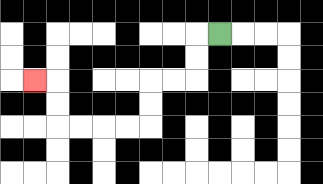{'start': '[9, 1]', 'end': '[1, 3]', 'path_directions': 'L,D,D,L,L,D,D,L,L,L,L,U,U,L', 'path_coordinates': '[[9, 1], [8, 1], [8, 2], [8, 3], [7, 3], [6, 3], [6, 4], [6, 5], [5, 5], [4, 5], [3, 5], [2, 5], [2, 4], [2, 3], [1, 3]]'}